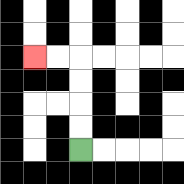{'start': '[3, 6]', 'end': '[1, 2]', 'path_directions': 'U,U,U,U,L,L', 'path_coordinates': '[[3, 6], [3, 5], [3, 4], [3, 3], [3, 2], [2, 2], [1, 2]]'}